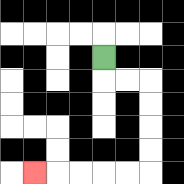{'start': '[4, 2]', 'end': '[1, 7]', 'path_directions': 'D,R,R,D,D,D,D,L,L,L,L,L', 'path_coordinates': '[[4, 2], [4, 3], [5, 3], [6, 3], [6, 4], [6, 5], [6, 6], [6, 7], [5, 7], [4, 7], [3, 7], [2, 7], [1, 7]]'}